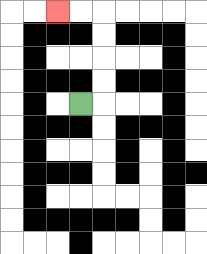{'start': '[3, 4]', 'end': '[2, 0]', 'path_directions': 'R,U,U,U,U,L,L', 'path_coordinates': '[[3, 4], [4, 4], [4, 3], [4, 2], [4, 1], [4, 0], [3, 0], [2, 0]]'}